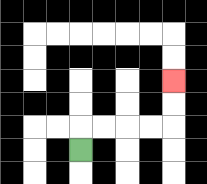{'start': '[3, 6]', 'end': '[7, 3]', 'path_directions': 'U,R,R,R,R,U,U', 'path_coordinates': '[[3, 6], [3, 5], [4, 5], [5, 5], [6, 5], [7, 5], [7, 4], [7, 3]]'}